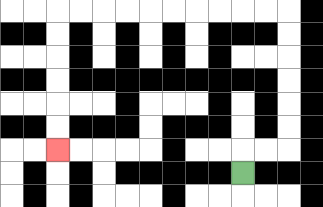{'start': '[10, 7]', 'end': '[2, 6]', 'path_directions': 'U,R,R,U,U,U,U,U,U,L,L,L,L,L,L,L,L,L,L,D,D,D,D,D,D', 'path_coordinates': '[[10, 7], [10, 6], [11, 6], [12, 6], [12, 5], [12, 4], [12, 3], [12, 2], [12, 1], [12, 0], [11, 0], [10, 0], [9, 0], [8, 0], [7, 0], [6, 0], [5, 0], [4, 0], [3, 0], [2, 0], [2, 1], [2, 2], [2, 3], [2, 4], [2, 5], [2, 6]]'}